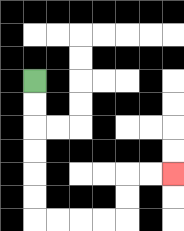{'start': '[1, 3]', 'end': '[7, 7]', 'path_directions': 'D,D,D,D,D,D,R,R,R,R,U,U,R,R', 'path_coordinates': '[[1, 3], [1, 4], [1, 5], [1, 6], [1, 7], [1, 8], [1, 9], [2, 9], [3, 9], [4, 9], [5, 9], [5, 8], [5, 7], [6, 7], [7, 7]]'}